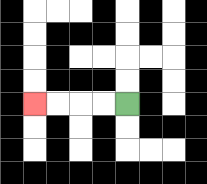{'start': '[5, 4]', 'end': '[1, 4]', 'path_directions': 'L,L,L,L', 'path_coordinates': '[[5, 4], [4, 4], [3, 4], [2, 4], [1, 4]]'}